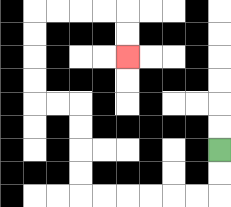{'start': '[9, 6]', 'end': '[5, 2]', 'path_directions': 'D,D,L,L,L,L,L,L,U,U,U,U,L,L,U,U,U,U,R,R,R,R,D,D', 'path_coordinates': '[[9, 6], [9, 7], [9, 8], [8, 8], [7, 8], [6, 8], [5, 8], [4, 8], [3, 8], [3, 7], [3, 6], [3, 5], [3, 4], [2, 4], [1, 4], [1, 3], [1, 2], [1, 1], [1, 0], [2, 0], [3, 0], [4, 0], [5, 0], [5, 1], [5, 2]]'}